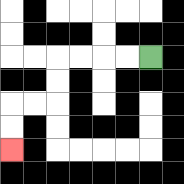{'start': '[6, 2]', 'end': '[0, 6]', 'path_directions': 'L,L,L,L,D,D,L,L,D,D', 'path_coordinates': '[[6, 2], [5, 2], [4, 2], [3, 2], [2, 2], [2, 3], [2, 4], [1, 4], [0, 4], [0, 5], [0, 6]]'}